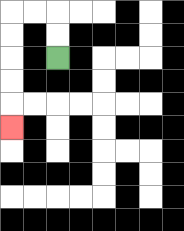{'start': '[2, 2]', 'end': '[0, 5]', 'path_directions': 'U,U,L,L,D,D,D,D,D', 'path_coordinates': '[[2, 2], [2, 1], [2, 0], [1, 0], [0, 0], [0, 1], [0, 2], [0, 3], [0, 4], [0, 5]]'}